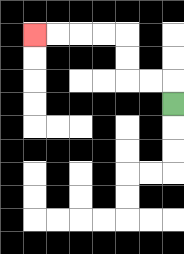{'start': '[7, 4]', 'end': '[1, 1]', 'path_directions': 'U,L,L,U,U,L,L,L,L', 'path_coordinates': '[[7, 4], [7, 3], [6, 3], [5, 3], [5, 2], [5, 1], [4, 1], [3, 1], [2, 1], [1, 1]]'}